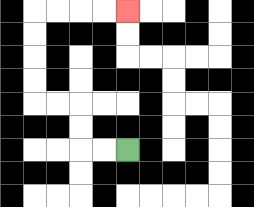{'start': '[5, 6]', 'end': '[5, 0]', 'path_directions': 'L,L,U,U,L,L,U,U,U,U,R,R,R,R', 'path_coordinates': '[[5, 6], [4, 6], [3, 6], [3, 5], [3, 4], [2, 4], [1, 4], [1, 3], [1, 2], [1, 1], [1, 0], [2, 0], [3, 0], [4, 0], [5, 0]]'}